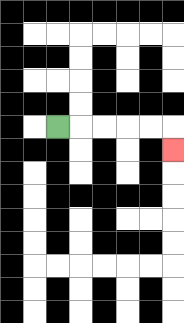{'start': '[2, 5]', 'end': '[7, 6]', 'path_directions': 'R,R,R,R,R,D', 'path_coordinates': '[[2, 5], [3, 5], [4, 5], [5, 5], [6, 5], [7, 5], [7, 6]]'}